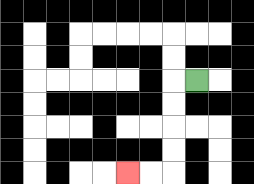{'start': '[8, 3]', 'end': '[5, 7]', 'path_directions': 'L,D,D,D,D,L,L', 'path_coordinates': '[[8, 3], [7, 3], [7, 4], [7, 5], [7, 6], [7, 7], [6, 7], [5, 7]]'}